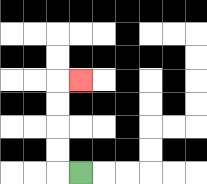{'start': '[3, 7]', 'end': '[3, 3]', 'path_directions': 'L,U,U,U,U,R', 'path_coordinates': '[[3, 7], [2, 7], [2, 6], [2, 5], [2, 4], [2, 3], [3, 3]]'}